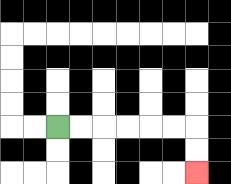{'start': '[2, 5]', 'end': '[8, 7]', 'path_directions': 'R,R,R,R,R,R,D,D', 'path_coordinates': '[[2, 5], [3, 5], [4, 5], [5, 5], [6, 5], [7, 5], [8, 5], [8, 6], [8, 7]]'}